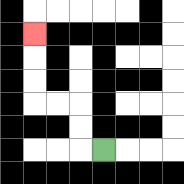{'start': '[4, 6]', 'end': '[1, 1]', 'path_directions': 'L,U,U,L,L,U,U,U', 'path_coordinates': '[[4, 6], [3, 6], [3, 5], [3, 4], [2, 4], [1, 4], [1, 3], [1, 2], [1, 1]]'}